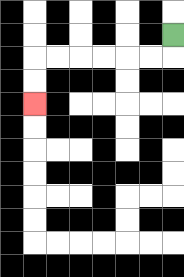{'start': '[7, 1]', 'end': '[1, 4]', 'path_directions': 'D,L,L,L,L,L,L,D,D', 'path_coordinates': '[[7, 1], [7, 2], [6, 2], [5, 2], [4, 2], [3, 2], [2, 2], [1, 2], [1, 3], [1, 4]]'}